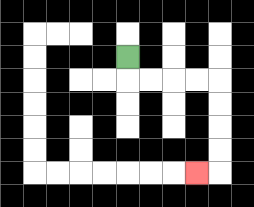{'start': '[5, 2]', 'end': '[8, 7]', 'path_directions': 'D,R,R,R,R,D,D,D,D,L', 'path_coordinates': '[[5, 2], [5, 3], [6, 3], [7, 3], [8, 3], [9, 3], [9, 4], [9, 5], [9, 6], [9, 7], [8, 7]]'}